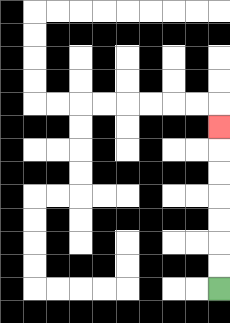{'start': '[9, 12]', 'end': '[9, 5]', 'path_directions': 'U,U,U,U,U,U,U', 'path_coordinates': '[[9, 12], [9, 11], [9, 10], [9, 9], [9, 8], [9, 7], [9, 6], [9, 5]]'}